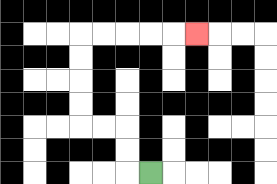{'start': '[6, 7]', 'end': '[8, 1]', 'path_directions': 'L,U,U,L,L,U,U,U,U,R,R,R,R,R', 'path_coordinates': '[[6, 7], [5, 7], [5, 6], [5, 5], [4, 5], [3, 5], [3, 4], [3, 3], [3, 2], [3, 1], [4, 1], [5, 1], [6, 1], [7, 1], [8, 1]]'}